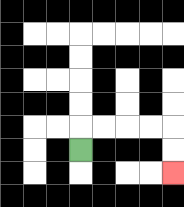{'start': '[3, 6]', 'end': '[7, 7]', 'path_directions': 'U,R,R,R,R,D,D', 'path_coordinates': '[[3, 6], [3, 5], [4, 5], [5, 5], [6, 5], [7, 5], [7, 6], [7, 7]]'}